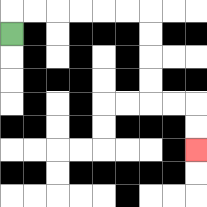{'start': '[0, 1]', 'end': '[8, 6]', 'path_directions': 'U,R,R,R,R,R,R,D,D,D,D,R,R,D,D', 'path_coordinates': '[[0, 1], [0, 0], [1, 0], [2, 0], [3, 0], [4, 0], [5, 0], [6, 0], [6, 1], [6, 2], [6, 3], [6, 4], [7, 4], [8, 4], [8, 5], [8, 6]]'}